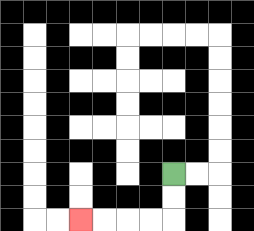{'start': '[7, 7]', 'end': '[3, 9]', 'path_directions': 'D,D,L,L,L,L', 'path_coordinates': '[[7, 7], [7, 8], [7, 9], [6, 9], [5, 9], [4, 9], [3, 9]]'}